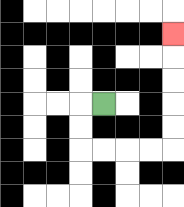{'start': '[4, 4]', 'end': '[7, 1]', 'path_directions': 'L,D,D,R,R,R,R,U,U,U,U,U', 'path_coordinates': '[[4, 4], [3, 4], [3, 5], [3, 6], [4, 6], [5, 6], [6, 6], [7, 6], [7, 5], [7, 4], [7, 3], [7, 2], [7, 1]]'}